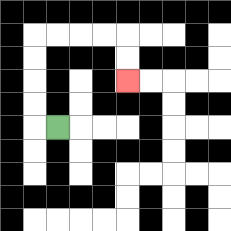{'start': '[2, 5]', 'end': '[5, 3]', 'path_directions': 'L,U,U,U,U,R,R,R,R,D,D', 'path_coordinates': '[[2, 5], [1, 5], [1, 4], [1, 3], [1, 2], [1, 1], [2, 1], [3, 1], [4, 1], [5, 1], [5, 2], [5, 3]]'}